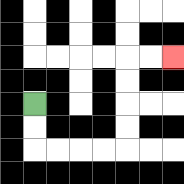{'start': '[1, 4]', 'end': '[7, 2]', 'path_directions': 'D,D,R,R,R,R,U,U,U,U,R,R', 'path_coordinates': '[[1, 4], [1, 5], [1, 6], [2, 6], [3, 6], [4, 6], [5, 6], [5, 5], [5, 4], [5, 3], [5, 2], [6, 2], [7, 2]]'}